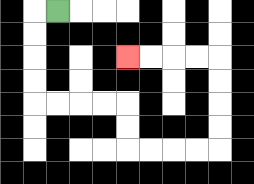{'start': '[2, 0]', 'end': '[5, 2]', 'path_directions': 'L,D,D,D,D,R,R,R,R,D,D,R,R,R,R,U,U,U,U,L,L,L,L', 'path_coordinates': '[[2, 0], [1, 0], [1, 1], [1, 2], [1, 3], [1, 4], [2, 4], [3, 4], [4, 4], [5, 4], [5, 5], [5, 6], [6, 6], [7, 6], [8, 6], [9, 6], [9, 5], [9, 4], [9, 3], [9, 2], [8, 2], [7, 2], [6, 2], [5, 2]]'}